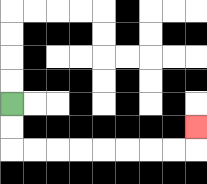{'start': '[0, 4]', 'end': '[8, 5]', 'path_directions': 'D,D,R,R,R,R,R,R,R,R,U', 'path_coordinates': '[[0, 4], [0, 5], [0, 6], [1, 6], [2, 6], [3, 6], [4, 6], [5, 6], [6, 6], [7, 6], [8, 6], [8, 5]]'}